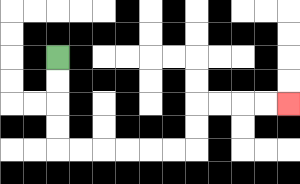{'start': '[2, 2]', 'end': '[12, 4]', 'path_directions': 'D,D,D,D,R,R,R,R,R,R,U,U,R,R,R,R', 'path_coordinates': '[[2, 2], [2, 3], [2, 4], [2, 5], [2, 6], [3, 6], [4, 6], [5, 6], [6, 6], [7, 6], [8, 6], [8, 5], [8, 4], [9, 4], [10, 4], [11, 4], [12, 4]]'}